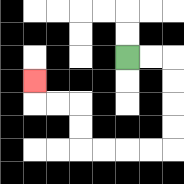{'start': '[5, 2]', 'end': '[1, 3]', 'path_directions': 'R,R,D,D,D,D,L,L,L,L,U,U,L,L,U', 'path_coordinates': '[[5, 2], [6, 2], [7, 2], [7, 3], [7, 4], [7, 5], [7, 6], [6, 6], [5, 6], [4, 6], [3, 6], [3, 5], [3, 4], [2, 4], [1, 4], [1, 3]]'}